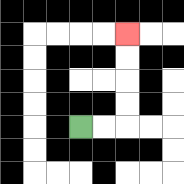{'start': '[3, 5]', 'end': '[5, 1]', 'path_directions': 'R,R,U,U,U,U', 'path_coordinates': '[[3, 5], [4, 5], [5, 5], [5, 4], [5, 3], [5, 2], [5, 1]]'}